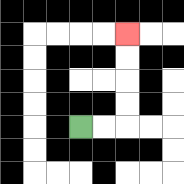{'start': '[3, 5]', 'end': '[5, 1]', 'path_directions': 'R,R,U,U,U,U', 'path_coordinates': '[[3, 5], [4, 5], [5, 5], [5, 4], [5, 3], [5, 2], [5, 1]]'}